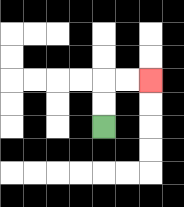{'start': '[4, 5]', 'end': '[6, 3]', 'path_directions': 'U,U,R,R', 'path_coordinates': '[[4, 5], [4, 4], [4, 3], [5, 3], [6, 3]]'}